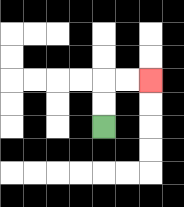{'start': '[4, 5]', 'end': '[6, 3]', 'path_directions': 'U,U,R,R', 'path_coordinates': '[[4, 5], [4, 4], [4, 3], [5, 3], [6, 3]]'}